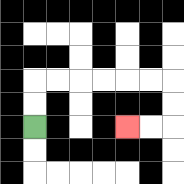{'start': '[1, 5]', 'end': '[5, 5]', 'path_directions': 'U,U,R,R,R,R,R,R,D,D,L,L', 'path_coordinates': '[[1, 5], [1, 4], [1, 3], [2, 3], [3, 3], [4, 3], [5, 3], [6, 3], [7, 3], [7, 4], [7, 5], [6, 5], [5, 5]]'}